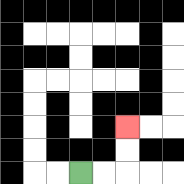{'start': '[3, 7]', 'end': '[5, 5]', 'path_directions': 'R,R,U,U', 'path_coordinates': '[[3, 7], [4, 7], [5, 7], [5, 6], [5, 5]]'}